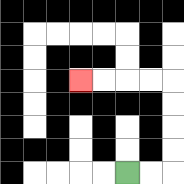{'start': '[5, 7]', 'end': '[3, 3]', 'path_directions': 'R,R,U,U,U,U,L,L,L,L', 'path_coordinates': '[[5, 7], [6, 7], [7, 7], [7, 6], [7, 5], [7, 4], [7, 3], [6, 3], [5, 3], [4, 3], [3, 3]]'}